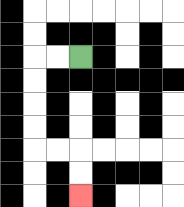{'start': '[3, 2]', 'end': '[3, 8]', 'path_directions': 'L,L,D,D,D,D,R,R,D,D', 'path_coordinates': '[[3, 2], [2, 2], [1, 2], [1, 3], [1, 4], [1, 5], [1, 6], [2, 6], [3, 6], [3, 7], [3, 8]]'}